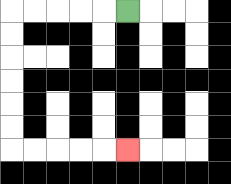{'start': '[5, 0]', 'end': '[5, 6]', 'path_directions': 'L,L,L,L,L,D,D,D,D,D,D,R,R,R,R,R', 'path_coordinates': '[[5, 0], [4, 0], [3, 0], [2, 0], [1, 0], [0, 0], [0, 1], [0, 2], [0, 3], [0, 4], [0, 5], [0, 6], [1, 6], [2, 6], [3, 6], [4, 6], [5, 6]]'}